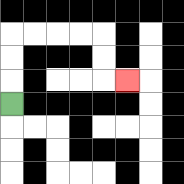{'start': '[0, 4]', 'end': '[5, 3]', 'path_directions': 'U,U,U,R,R,R,R,D,D,R', 'path_coordinates': '[[0, 4], [0, 3], [0, 2], [0, 1], [1, 1], [2, 1], [3, 1], [4, 1], [4, 2], [4, 3], [5, 3]]'}